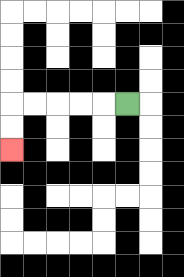{'start': '[5, 4]', 'end': '[0, 6]', 'path_directions': 'L,L,L,L,L,D,D', 'path_coordinates': '[[5, 4], [4, 4], [3, 4], [2, 4], [1, 4], [0, 4], [0, 5], [0, 6]]'}